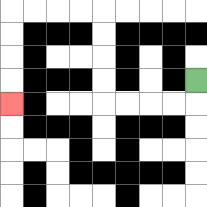{'start': '[8, 3]', 'end': '[0, 4]', 'path_directions': 'D,L,L,L,L,U,U,U,U,L,L,L,L,D,D,D,D', 'path_coordinates': '[[8, 3], [8, 4], [7, 4], [6, 4], [5, 4], [4, 4], [4, 3], [4, 2], [4, 1], [4, 0], [3, 0], [2, 0], [1, 0], [0, 0], [0, 1], [0, 2], [0, 3], [0, 4]]'}